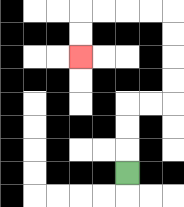{'start': '[5, 7]', 'end': '[3, 2]', 'path_directions': 'U,U,U,R,R,U,U,U,U,L,L,L,L,D,D', 'path_coordinates': '[[5, 7], [5, 6], [5, 5], [5, 4], [6, 4], [7, 4], [7, 3], [7, 2], [7, 1], [7, 0], [6, 0], [5, 0], [4, 0], [3, 0], [3, 1], [3, 2]]'}